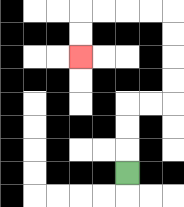{'start': '[5, 7]', 'end': '[3, 2]', 'path_directions': 'U,U,U,R,R,U,U,U,U,L,L,L,L,D,D', 'path_coordinates': '[[5, 7], [5, 6], [5, 5], [5, 4], [6, 4], [7, 4], [7, 3], [7, 2], [7, 1], [7, 0], [6, 0], [5, 0], [4, 0], [3, 0], [3, 1], [3, 2]]'}